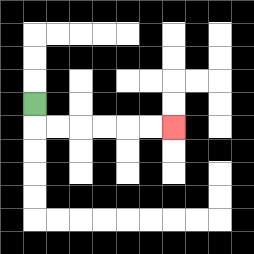{'start': '[1, 4]', 'end': '[7, 5]', 'path_directions': 'D,R,R,R,R,R,R', 'path_coordinates': '[[1, 4], [1, 5], [2, 5], [3, 5], [4, 5], [5, 5], [6, 5], [7, 5]]'}